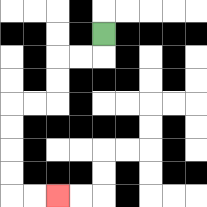{'start': '[4, 1]', 'end': '[2, 8]', 'path_directions': 'D,L,L,D,D,L,L,D,D,D,D,R,R', 'path_coordinates': '[[4, 1], [4, 2], [3, 2], [2, 2], [2, 3], [2, 4], [1, 4], [0, 4], [0, 5], [0, 6], [0, 7], [0, 8], [1, 8], [2, 8]]'}